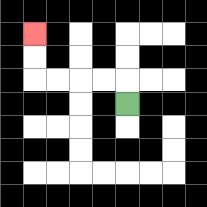{'start': '[5, 4]', 'end': '[1, 1]', 'path_directions': 'U,L,L,L,L,U,U', 'path_coordinates': '[[5, 4], [5, 3], [4, 3], [3, 3], [2, 3], [1, 3], [1, 2], [1, 1]]'}